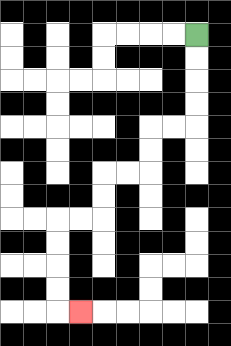{'start': '[8, 1]', 'end': '[3, 13]', 'path_directions': 'D,D,D,D,L,L,D,D,L,L,D,D,L,L,D,D,D,D,R', 'path_coordinates': '[[8, 1], [8, 2], [8, 3], [8, 4], [8, 5], [7, 5], [6, 5], [6, 6], [6, 7], [5, 7], [4, 7], [4, 8], [4, 9], [3, 9], [2, 9], [2, 10], [2, 11], [2, 12], [2, 13], [3, 13]]'}